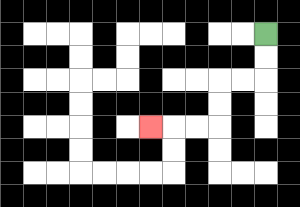{'start': '[11, 1]', 'end': '[6, 5]', 'path_directions': 'D,D,L,L,D,D,L,L,L', 'path_coordinates': '[[11, 1], [11, 2], [11, 3], [10, 3], [9, 3], [9, 4], [9, 5], [8, 5], [7, 5], [6, 5]]'}